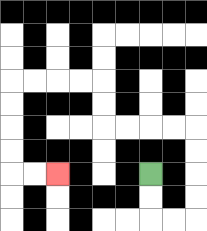{'start': '[6, 7]', 'end': '[2, 7]', 'path_directions': 'D,D,R,R,U,U,U,U,L,L,L,L,U,U,L,L,L,L,D,D,D,D,R,R', 'path_coordinates': '[[6, 7], [6, 8], [6, 9], [7, 9], [8, 9], [8, 8], [8, 7], [8, 6], [8, 5], [7, 5], [6, 5], [5, 5], [4, 5], [4, 4], [4, 3], [3, 3], [2, 3], [1, 3], [0, 3], [0, 4], [0, 5], [0, 6], [0, 7], [1, 7], [2, 7]]'}